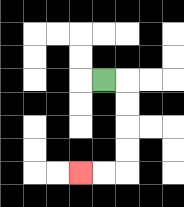{'start': '[4, 3]', 'end': '[3, 7]', 'path_directions': 'R,D,D,D,D,L,L', 'path_coordinates': '[[4, 3], [5, 3], [5, 4], [5, 5], [5, 6], [5, 7], [4, 7], [3, 7]]'}